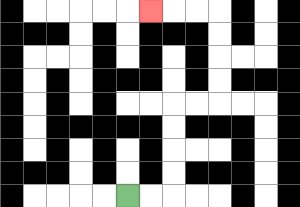{'start': '[5, 8]', 'end': '[6, 0]', 'path_directions': 'R,R,U,U,U,U,R,R,U,U,U,U,L,L,L', 'path_coordinates': '[[5, 8], [6, 8], [7, 8], [7, 7], [7, 6], [7, 5], [7, 4], [8, 4], [9, 4], [9, 3], [9, 2], [9, 1], [9, 0], [8, 0], [7, 0], [6, 0]]'}